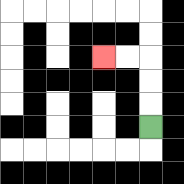{'start': '[6, 5]', 'end': '[4, 2]', 'path_directions': 'U,U,U,L,L', 'path_coordinates': '[[6, 5], [6, 4], [6, 3], [6, 2], [5, 2], [4, 2]]'}